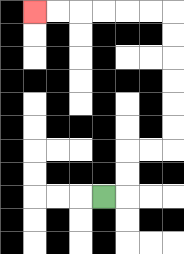{'start': '[4, 8]', 'end': '[1, 0]', 'path_directions': 'R,U,U,R,R,U,U,U,U,U,U,L,L,L,L,L,L', 'path_coordinates': '[[4, 8], [5, 8], [5, 7], [5, 6], [6, 6], [7, 6], [7, 5], [7, 4], [7, 3], [7, 2], [7, 1], [7, 0], [6, 0], [5, 0], [4, 0], [3, 0], [2, 0], [1, 0]]'}